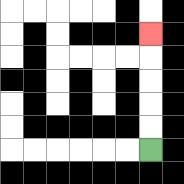{'start': '[6, 6]', 'end': '[6, 1]', 'path_directions': 'U,U,U,U,U', 'path_coordinates': '[[6, 6], [6, 5], [6, 4], [6, 3], [6, 2], [6, 1]]'}